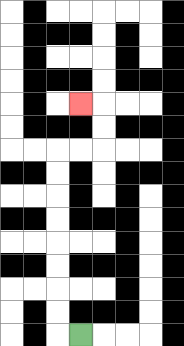{'start': '[3, 14]', 'end': '[3, 4]', 'path_directions': 'L,U,U,U,U,U,U,U,U,R,R,U,U,L', 'path_coordinates': '[[3, 14], [2, 14], [2, 13], [2, 12], [2, 11], [2, 10], [2, 9], [2, 8], [2, 7], [2, 6], [3, 6], [4, 6], [4, 5], [4, 4], [3, 4]]'}